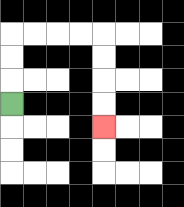{'start': '[0, 4]', 'end': '[4, 5]', 'path_directions': 'U,U,U,R,R,R,R,D,D,D,D', 'path_coordinates': '[[0, 4], [0, 3], [0, 2], [0, 1], [1, 1], [2, 1], [3, 1], [4, 1], [4, 2], [4, 3], [4, 4], [4, 5]]'}